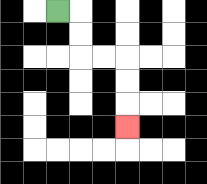{'start': '[2, 0]', 'end': '[5, 5]', 'path_directions': 'R,D,D,R,R,D,D,D', 'path_coordinates': '[[2, 0], [3, 0], [3, 1], [3, 2], [4, 2], [5, 2], [5, 3], [5, 4], [5, 5]]'}